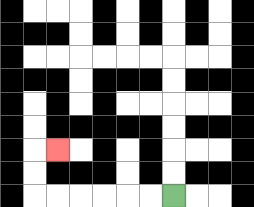{'start': '[7, 8]', 'end': '[2, 6]', 'path_directions': 'L,L,L,L,L,L,U,U,R', 'path_coordinates': '[[7, 8], [6, 8], [5, 8], [4, 8], [3, 8], [2, 8], [1, 8], [1, 7], [1, 6], [2, 6]]'}